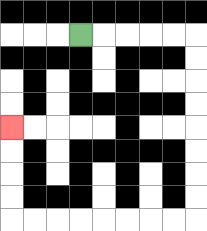{'start': '[3, 1]', 'end': '[0, 5]', 'path_directions': 'R,R,R,R,R,D,D,D,D,D,D,D,D,L,L,L,L,L,L,L,L,U,U,U,U', 'path_coordinates': '[[3, 1], [4, 1], [5, 1], [6, 1], [7, 1], [8, 1], [8, 2], [8, 3], [8, 4], [8, 5], [8, 6], [8, 7], [8, 8], [8, 9], [7, 9], [6, 9], [5, 9], [4, 9], [3, 9], [2, 9], [1, 9], [0, 9], [0, 8], [0, 7], [0, 6], [0, 5]]'}